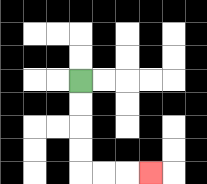{'start': '[3, 3]', 'end': '[6, 7]', 'path_directions': 'D,D,D,D,R,R,R', 'path_coordinates': '[[3, 3], [3, 4], [3, 5], [3, 6], [3, 7], [4, 7], [5, 7], [6, 7]]'}